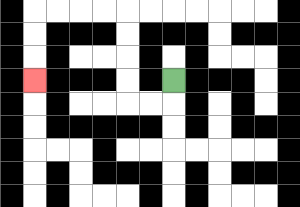{'start': '[7, 3]', 'end': '[1, 3]', 'path_directions': 'D,L,L,U,U,U,U,L,L,L,L,D,D,D', 'path_coordinates': '[[7, 3], [7, 4], [6, 4], [5, 4], [5, 3], [5, 2], [5, 1], [5, 0], [4, 0], [3, 0], [2, 0], [1, 0], [1, 1], [1, 2], [1, 3]]'}